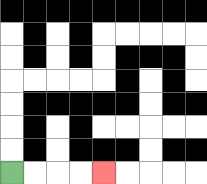{'start': '[0, 7]', 'end': '[4, 7]', 'path_directions': 'R,R,R,R', 'path_coordinates': '[[0, 7], [1, 7], [2, 7], [3, 7], [4, 7]]'}